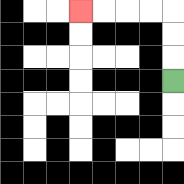{'start': '[7, 3]', 'end': '[3, 0]', 'path_directions': 'U,U,U,L,L,L,L', 'path_coordinates': '[[7, 3], [7, 2], [7, 1], [7, 0], [6, 0], [5, 0], [4, 0], [3, 0]]'}